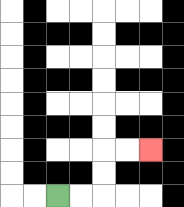{'start': '[2, 8]', 'end': '[6, 6]', 'path_directions': 'R,R,U,U,R,R', 'path_coordinates': '[[2, 8], [3, 8], [4, 8], [4, 7], [4, 6], [5, 6], [6, 6]]'}